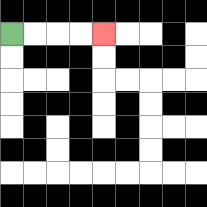{'start': '[0, 1]', 'end': '[4, 1]', 'path_directions': 'R,R,R,R', 'path_coordinates': '[[0, 1], [1, 1], [2, 1], [3, 1], [4, 1]]'}